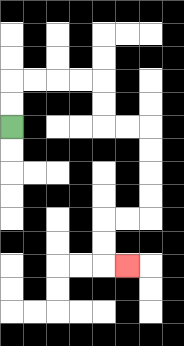{'start': '[0, 5]', 'end': '[5, 11]', 'path_directions': 'U,U,R,R,R,R,D,D,R,R,D,D,D,D,L,L,D,D,R', 'path_coordinates': '[[0, 5], [0, 4], [0, 3], [1, 3], [2, 3], [3, 3], [4, 3], [4, 4], [4, 5], [5, 5], [6, 5], [6, 6], [6, 7], [6, 8], [6, 9], [5, 9], [4, 9], [4, 10], [4, 11], [5, 11]]'}